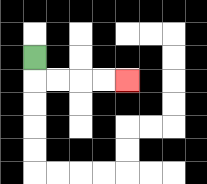{'start': '[1, 2]', 'end': '[5, 3]', 'path_directions': 'D,R,R,R,R', 'path_coordinates': '[[1, 2], [1, 3], [2, 3], [3, 3], [4, 3], [5, 3]]'}